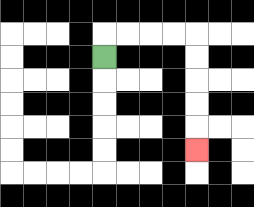{'start': '[4, 2]', 'end': '[8, 6]', 'path_directions': 'U,R,R,R,R,D,D,D,D,D', 'path_coordinates': '[[4, 2], [4, 1], [5, 1], [6, 1], [7, 1], [8, 1], [8, 2], [8, 3], [8, 4], [8, 5], [8, 6]]'}